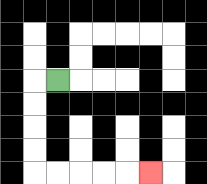{'start': '[2, 3]', 'end': '[6, 7]', 'path_directions': 'L,D,D,D,D,R,R,R,R,R', 'path_coordinates': '[[2, 3], [1, 3], [1, 4], [1, 5], [1, 6], [1, 7], [2, 7], [3, 7], [4, 7], [5, 7], [6, 7]]'}